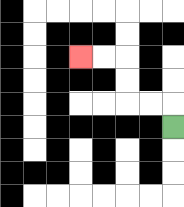{'start': '[7, 5]', 'end': '[3, 2]', 'path_directions': 'U,L,L,U,U,L,L', 'path_coordinates': '[[7, 5], [7, 4], [6, 4], [5, 4], [5, 3], [5, 2], [4, 2], [3, 2]]'}